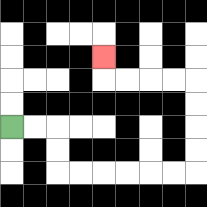{'start': '[0, 5]', 'end': '[4, 2]', 'path_directions': 'R,R,D,D,R,R,R,R,R,R,U,U,U,U,L,L,L,L,U', 'path_coordinates': '[[0, 5], [1, 5], [2, 5], [2, 6], [2, 7], [3, 7], [4, 7], [5, 7], [6, 7], [7, 7], [8, 7], [8, 6], [8, 5], [8, 4], [8, 3], [7, 3], [6, 3], [5, 3], [4, 3], [4, 2]]'}